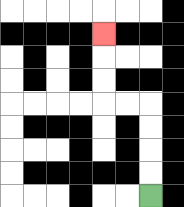{'start': '[6, 8]', 'end': '[4, 1]', 'path_directions': 'U,U,U,U,L,L,U,U,U', 'path_coordinates': '[[6, 8], [6, 7], [6, 6], [6, 5], [6, 4], [5, 4], [4, 4], [4, 3], [4, 2], [4, 1]]'}